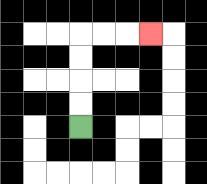{'start': '[3, 5]', 'end': '[6, 1]', 'path_directions': 'U,U,U,U,R,R,R', 'path_coordinates': '[[3, 5], [3, 4], [3, 3], [3, 2], [3, 1], [4, 1], [5, 1], [6, 1]]'}